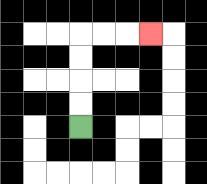{'start': '[3, 5]', 'end': '[6, 1]', 'path_directions': 'U,U,U,U,R,R,R', 'path_coordinates': '[[3, 5], [3, 4], [3, 3], [3, 2], [3, 1], [4, 1], [5, 1], [6, 1]]'}